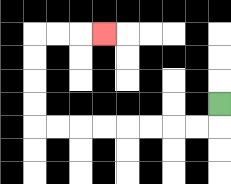{'start': '[9, 4]', 'end': '[4, 1]', 'path_directions': 'D,L,L,L,L,L,L,L,L,U,U,U,U,R,R,R', 'path_coordinates': '[[9, 4], [9, 5], [8, 5], [7, 5], [6, 5], [5, 5], [4, 5], [3, 5], [2, 5], [1, 5], [1, 4], [1, 3], [1, 2], [1, 1], [2, 1], [3, 1], [4, 1]]'}